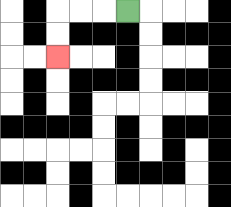{'start': '[5, 0]', 'end': '[2, 2]', 'path_directions': 'L,L,L,D,D', 'path_coordinates': '[[5, 0], [4, 0], [3, 0], [2, 0], [2, 1], [2, 2]]'}